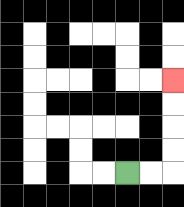{'start': '[5, 7]', 'end': '[7, 3]', 'path_directions': 'R,R,U,U,U,U', 'path_coordinates': '[[5, 7], [6, 7], [7, 7], [7, 6], [7, 5], [7, 4], [7, 3]]'}